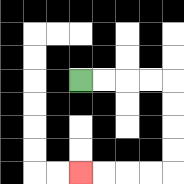{'start': '[3, 3]', 'end': '[3, 7]', 'path_directions': 'R,R,R,R,D,D,D,D,L,L,L,L', 'path_coordinates': '[[3, 3], [4, 3], [5, 3], [6, 3], [7, 3], [7, 4], [7, 5], [7, 6], [7, 7], [6, 7], [5, 7], [4, 7], [3, 7]]'}